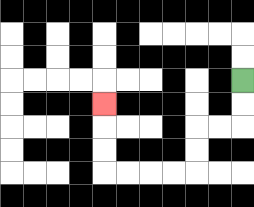{'start': '[10, 3]', 'end': '[4, 4]', 'path_directions': 'D,D,L,L,D,D,L,L,L,L,U,U,U', 'path_coordinates': '[[10, 3], [10, 4], [10, 5], [9, 5], [8, 5], [8, 6], [8, 7], [7, 7], [6, 7], [5, 7], [4, 7], [4, 6], [4, 5], [4, 4]]'}